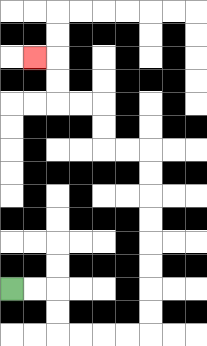{'start': '[0, 12]', 'end': '[1, 2]', 'path_directions': 'R,R,D,D,R,R,R,R,U,U,U,U,U,U,U,U,L,L,U,U,L,L,U,U,L', 'path_coordinates': '[[0, 12], [1, 12], [2, 12], [2, 13], [2, 14], [3, 14], [4, 14], [5, 14], [6, 14], [6, 13], [6, 12], [6, 11], [6, 10], [6, 9], [6, 8], [6, 7], [6, 6], [5, 6], [4, 6], [4, 5], [4, 4], [3, 4], [2, 4], [2, 3], [2, 2], [1, 2]]'}